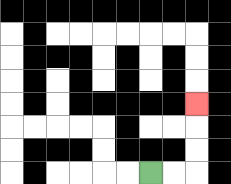{'start': '[6, 7]', 'end': '[8, 4]', 'path_directions': 'R,R,U,U,U', 'path_coordinates': '[[6, 7], [7, 7], [8, 7], [8, 6], [8, 5], [8, 4]]'}